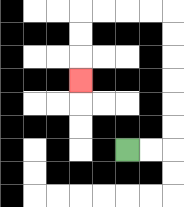{'start': '[5, 6]', 'end': '[3, 3]', 'path_directions': 'R,R,U,U,U,U,U,U,L,L,L,L,D,D,D', 'path_coordinates': '[[5, 6], [6, 6], [7, 6], [7, 5], [7, 4], [7, 3], [7, 2], [7, 1], [7, 0], [6, 0], [5, 0], [4, 0], [3, 0], [3, 1], [3, 2], [3, 3]]'}